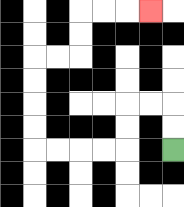{'start': '[7, 6]', 'end': '[6, 0]', 'path_directions': 'U,U,L,L,D,D,L,L,L,L,U,U,U,U,R,R,U,U,R,R,R', 'path_coordinates': '[[7, 6], [7, 5], [7, 4], [6, 4], [5, 4], [5, 5], [5, 6], [4, 6], [3, 6], [2, 6], [1, 6], [1, 5], [1, 4], [1, 3], [1, 2], [2, 2], [3, 2], [3, 1], [3, 0], [4, 0], [5, 0], [6, 0]]'}